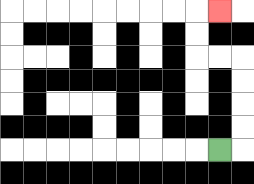{'start': '[9, 6]', 'end': '[9, 0]', 'path_directions': 'R,U,U,U,U,L,L,U,U,R', 'path_coordinates': '[[9, 6], [10, 6], [10, 5], [10, 4], [10, 3], [10, 2], [9, 2], [8, 2], [8, 1], [8, 0], [9, 0]]'}